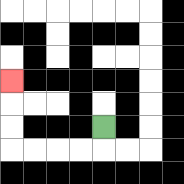{'start': '[4, 5]', 'end': '[0, 3]', 'path_directions': 'D,L,L,L,L,U,U,U', 'path_coordinates': '[[4, 5], [4, 6], [3, 6], [2, 6], [1, 6], [0, 6], [0, 5], [0, 4], [0, 3]]'}